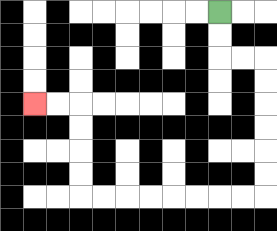{'start': '[9, 0]', 'end': '[1, 4]', 'path_directions': 'D,D,R,R,D,D,D,D,D,D,L,L,L,L,L,L,L,L,U,U,U,U,L,L', 'path_coordinates': '[[9, 0], [9, 1], [9, 2], [10, 2], [11, 2], [11, 3], [11, 4], [11, 5], [11, 6], [11, 7], [11, 8], [10, 8], [9, 8], [8, 8], [7, 8], [6, 8], [5, 8], [4, 8], [3, 8], [3, 7], [3, 6], [3, 5], [3, 4], [2, 4], [1, 4]]'}